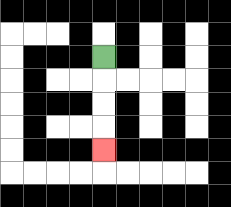{'start': '[4, 2]', 'end': '[4, 6]', 'path_directions': 'D,D,D,D', 'path_coordinates': '[[4, 2], [4, 3], [4, 4], [4, 5], [4, 6]]'}